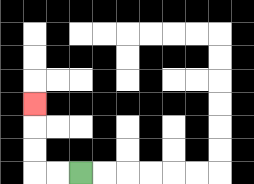{'start': '[3, 7]', 'end': '[1, 4]', 'path_directions': 'L,L,U,U,U', 'path_coordinates': '[[3, 7], [2, 7], [1, 7], [1, 6], [1, 5], [1, 4]]'}